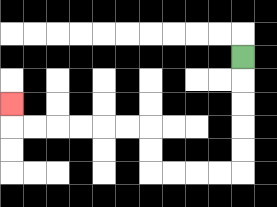{'start': '[10, 2]', 'end': '[0, 4]', 'path_directions': 'D,D,D,D,D,L,L,L,L,U,U,L,L,L,L,L,L,U', 'path_coordinates': '[[10, 2], [10, 3], [10, 4], [10, 5], [10, 6], [10, 7], [9, 7], [8, 7], [7, 7], [6, 7], [6, 6], [6, 5], [5, 5], [4, 5], [3, 5], [2, 5], [1, 5], [0, 5], [0, 4]]'}